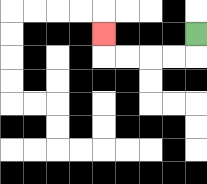{'start': '[8, 1]', 'end': '[4, 1]', 'path_directions': 'D,L,L,L,L,U', 'path_coordinates': '[[8, 1], [8, 2], [7, 2], [6, 2], [5, 2], [4, 2], [4, 1]]'}